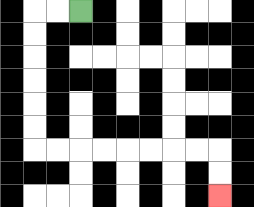{'start': '[3, 0]', 'end': '[9, 8]', 'path_directions': 'L,L,D,D,D,D,D,D,R,R,R,R,R,R,R,R,D,D', 'path_coordinates': '[[3, 0], [2, 0], [1, 0], [1, 1], [1, 2], [1, 3], [1, 4], [1, 5], [1, 6], [2, 6], [3, 6], [4, 6], [5, 6], [6, 6], [7, 6], [8, 6], [9, 6], [9, 7], [9, 8]]'}